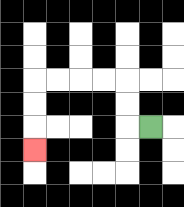{'start': '[6, 5]', 'end': '[1, 6]', 'path_directions': 'L,U,U,L,L,L,L,D,D,D', 'path_coordinates': '[[6, 5], [5, 5], [5, 4], [5, 3], [4, 3], [3, 3], [2, 3], [1, 3], [1, 4], [1, 5], [1, 6]]'}